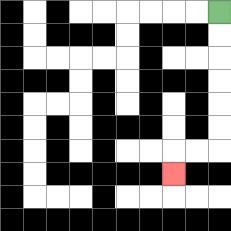{'start': '[9, 0]', 'end': '[7, 7]', 'path_directions': 'D,D,D,D,D,D,L,L,D', 'path_coordinates': '[[9, 0], [9, 1], [9, 2], [9, 3], [9, 4], [9, 5], [9, 6], [8, 6], [7, 6], [7, 7]]'}